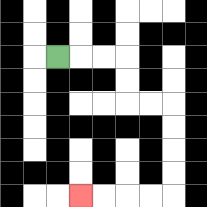{'start': '[2, 2]', 'end': '[3, 8]', 'path_directions': 'R,R,R,D,D,R,R,D,D,D,D,L,L,L,L', 'path_coordinates': '[[2, 2], [3, 2], [4, 2], [5, 2], [5, 3], [5, 4], [6, 4], [7, 4], [7, 5], [7, 6], [7, 7], [7, 8], [6, 8], [5, 8], [4, 8], [3, 8]]'}